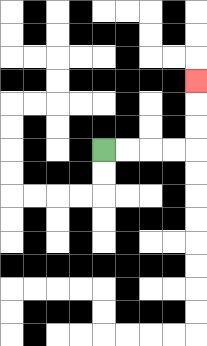{'start': '[4, 6]', 'end': '[8, 3]', 'path_directions': 'R,R,R,R,U,U,U', 'path_coordinates': '[[4, 6], [5, 6], [6, 6], [7, 6], [8, 6], [8, 5], [8, 4], [8, 3]]'}